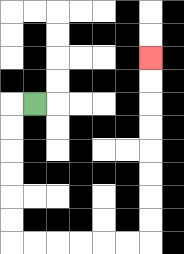{'start': '[1, 4]', 'end': '[6, 2]', 'path_directions': 'L,D,D,D,D,D,D,R,R,R,R,R,R,U,U,U,U,U,U,U,U', 'path_coordinates': '[[1, 4], [0, 4], [0, 5], [0, 6], [0, 7], [0, 8], [0, 9], [0, 10], [1, 10], [2, 10], [3, 10], [4, 10], [5, 10], [6, 10], [6, 9], [6, 8], [6, 7], [6, 6], [6, 5], [6, 4], [6, 3], [6, 2]]'}